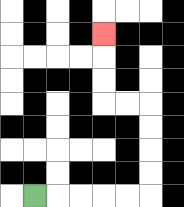{'start': '[1, 8]', 'end': '[4, 1]', 'path_directions': 'R,R,R,R,R,U,U,U,U,L,L,U,U,U', 'path_coordinates': '[[1, 8], [2, 8], [3, 8], [4, 8], [5, 8], [6, 8], [6, 7], [6, 6], [6, 5], [6, 4], [5, 4], [4, 4], [4, 3], [4, 2], [4, 1]]'}